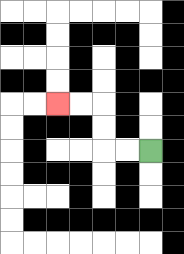{'start': '[6, 6]', 'end': '[2, 4]', 'path_directions': 'L,L,U,U,L,L', 'path_coordinates': '[[6, 6], [5, 6], [4, 6], [4, 5], [4, 4], [3, 4], [2, 4]]'}